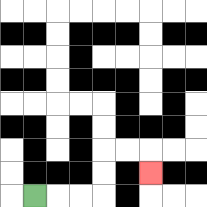{'start': '[1, 8]', 'end': '[6, 7]', 'path_directions': 'R,R,R,U,U,R,R,D', 'path_coordinates': '[[1, 8], [2, 8], [3, 8], [4, 8], [4, 7], [4, 6], [5, 6], [6, 6], [6, 7]]'}